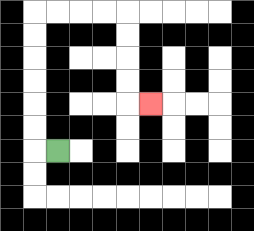{'start': '[2, 6]', 'end': '[6, 4]', 'path_directions': 'L,U,U,U,U,U,U,R,R,R,R,D,D,D,D,R', 'path_coordinates': '[[2, 6], [1, 6], [1, 5], [1, 4], [1, 3], [1, 2], [1, 1], [1, 0], [2, 0], [3, 0], [4, 0], [5, 0], [5, 1], [5, 2], [5, 3], [5, 4], [6, 4]]'}